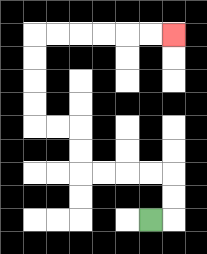{'start': '[6, 9]', 'end': '[7, 1]', 'path_directions': 'R,U,U,L,L,L,L,U,U,L,L,U,U,U,U,R,R,R,R,R,R', 'path_coordinates': '[[6, 9], [7, 9], [7, 8], [7, 7], [6, 7], [5, 7], [4, 7], [3, 7], [3, 6], [3, 5], [2, 5], [1, 5], [1, 4], [1, 3], [1, 2], [1, 1], [2, 1], [3, 1], [4, 1], [5, 1], [6, 1], [7, 1]]'}